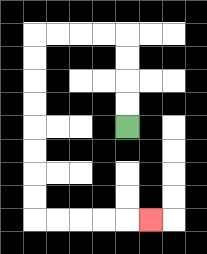{'start': '[5, 5]', 'end': '[6, 9]', 'path_directions': 'U,U,U,U,L,L,L,L,D,D,D,D,D,D,D,D,R,R,R,R,R', 'path_coordinates': '[[5, 5], [5, 4], [5, 3], [5, 2], [5, 1], [4, 1], [3, 1], [2, 1], [1, 1], [1, 2], [1, 3], [1, 4], [1, 5], [1, 6], [1, 7], [1, 8], [1, 9], [2, 9], [3, 9], [4, 9], [5, 9], [6, 9]]'}